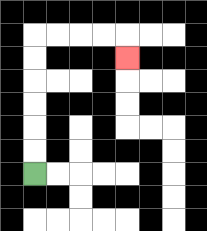{'start': '[1, 7]', 'end': '[5, 2]', 'path_directions': 'U,U,U,U,U,U,R,R,R,R,D', 'path_coordinates': '[[1, 7], [1, 6], [1, 5], [1, 4], [1, 3], [1, 2], [1, 1], [2, 1], [3, 1], [4, 1], [5, 1], [5, 2]]'}